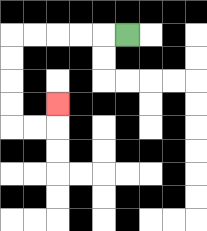{'start': '[5, 1]', 'end': '[2, 4]', 'path_directions': 'L,L,L,L,L,D,D,D,D,R,R,U', 'path_coordinates': '[[5, 1], [4, 1], [3, 1], [2, 1], [1, 1], [0, 1], [0, 2], [0, 3], [0, 4], [0, 5], [1, 5], [2, 5], [2, 4]]'}